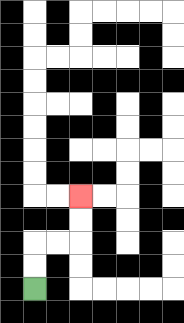{'start': '[1, 12]', 'end': '[3, 8]', 'path_directions': 'U,U,R,R,U,U', 'path_coordinates': '[[1, 12], [1, 11], [1, 10], [2, 10], [3, 10], [3, 9], [3, 8]]'}